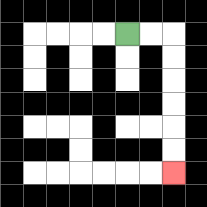{'start': '[5, 1]', 'end': '[7, 7]', 'path_directions': 'R,R,D,D,D,D,D,D', 'path_coordinates': '[[5, 1], [6, 1], [7, 1], [7, 2], [7, 3], [7, 4], [7, 5], [7, 6], [7, 7]]'}